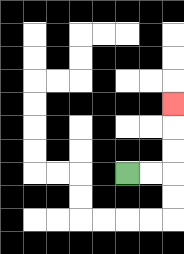{'start': '[5, 7]', 'end': '[7, 4]', 'path_directions': 'R,R,U,U,U', 'path_coordinates': '[[5, 7], [6, 7], [7, 7], [7, 6], [7, 5], [7, 4]]'}